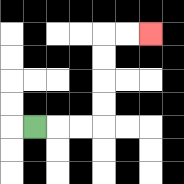{'start': '[1, 5]', 'end': '[6, 1]', 'path_directions': 'R,R,R,U,U,U,U,R,R', 'path_coordinates': '[[1, 5], [2, 5], [3, 5], [4, 5], [4, 4], [4, 3], [4, 2], [4, 1], [5, 1], [6, 1]]'}